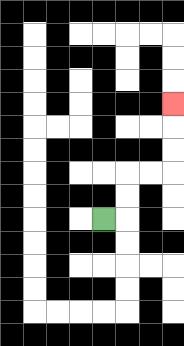{'start': '[4, 9]', 'end': '[7, 4]', 'path_directions': 'R,U,U,R,R,U,U,U', 'path_coordinates': '[[4, 9], [5, 9], [5, 8], [5, 7], [6, 7], [7, 7], [7, 6], [7, 5], [7, 4]]'}